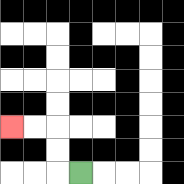{'start': '[3, 7]', 'end': '[0, 5]', 'path_directions': 'L,U,U,L,L', 'path_coordinates': '[[3, 7], [2, 7], [2, 6], [2, 5], [1, 5], [0, 5]]'}